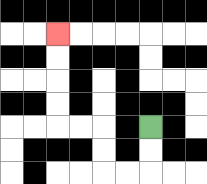{'start': '[6, 5]', 'end': '[2, 1]', 'path_directions': 'D,D,L,L,U,U,L,L,U,U,U,U', 'path_coordinates': '[[6, 5], [6, 6], [6, 7], [5, 7], [4, 7], [4, 6], [4, 5], [3, 5], [2, 5], [2, 4], [2, 3], [2, 2], [2, 1]]'}